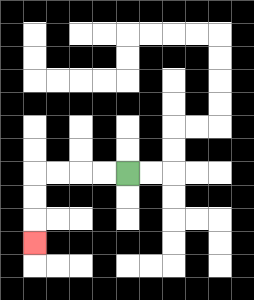{'start': '[5, 7]', 'end': '[1, 10]', 'path_directions': 'L,L,L,L,D,D,D', 'path_coordinates': '[[5, 7], [4, 7], [3, 7], [2, 7], [1, 7], [1, 8], [1, 9], [1, 10]]'}